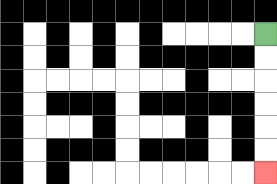{'start': '[11, 1]', 'end': '[11, 7]', 'path_directions': 'D,D,D,D,D,D', 'path_coordinates': '[[11, 1], [11, 2], [11, 3], [11, 4], [11, 5], [11, 6], [11, 7]]'}